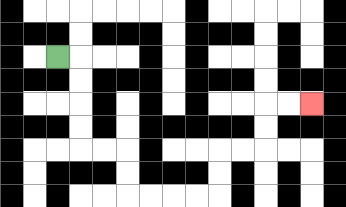{'start': '[2, 2]', 'end': '[13, 4]', 'path_directions': 'R,D,D,D,D,R,R,D,D,R,R,R,R,U,U,R,R,U,U,R,R', 'path_coordinates': '[[2, 2], [3, 2], [3, 3], [3, 4], [3, 5], [3, 6], [4, 6], [5, 6], [5, 7], [5, 8], [6, 8], [7, 8], [8, 8], [9, 8], [9, 7], [9, 6], [10, 6], [11, 6], [11, 5], [11, 4], [12, 4], [13, 4]]'}